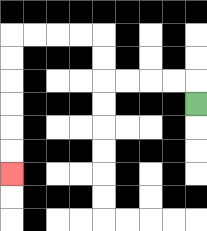{'start': '[8, 4]', 'end': '[0, 7]', 'path_directions': 'U,L,L,L,L,U,U,L,L,L,L,D,D,D,D,D,D', 'path_coordinates': '[[8, 4], [8, 3], [7, 3], [6, 3], [5, 3], [4, 3], [4, 2], [4, 1], [3, 1], [2, 1], [1, 1], [0, 1], [0, 2], [0, 3], [0, 4], [0, 5], [0, 6], [0, 7]]'}